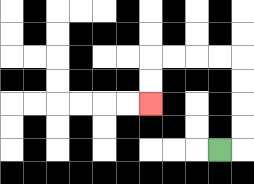{'start': '[9, 6]', 'end': '[6, 4]', 'path_directions': 'R,U,U,U,U,L,L,L,L,D,D', 'path_coordinates': '[[9, 6], [10, 6], [10, 5], [10, 4], [10, 3], [10, 2], [9, 2], [8, 2], [7, 2], [6, 2], [6, 3], [6, 4]]'}